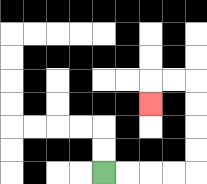{'start': '[4, 7]', 'end': '[6, 4]', 'path_directions': 'R,R,R,R,U,U,U,U,L,L,D', 'path_coordinates': '[[4, 7], [5, 7], [6, 7], [7, 7], [8, 7], [8, 6], [8, 5], [8, 4], [8, 3], [7, 3], [6, 3], [6, 4]]'}